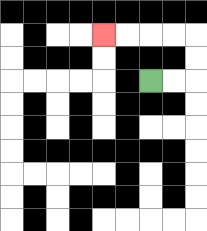{'start': '[6, 3]', 'end': '[4, 1]', 'path_directions': 'R,R,U,U,L,L,L,L', 'path_coordinates': '[[6, 3], [7, 3], [8, 3], [8, 2], [8, 1], [7, 1], [6, 1], [5, 1], [4, 1]]'}